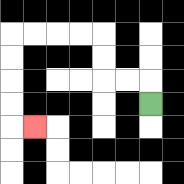{'start': '[6, 4]', 'end': '[1, 5]', 'path_directions': 'U,L,L,U,U,L,L,L,L,D,D,D,D,R', 'path_coordinates': '[[6, 4], [6, 3], [5, 3], [4, 3], [4, 2], [4, 1], [3, 1], [2, 1], [1, 1], [0, 1], [0, 2], [0, 3], [0, 4], [0, 5], [1, 5]]'}